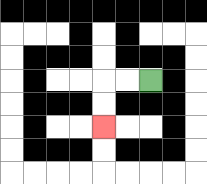{'start': '[6, 3]', 'end': '[4, 5]', 'path_directions': 'L,L,D,D', 'path_coordinates': '[[6, 3], [5, 3], [4, 3], [4, 4], [4, 5]]'}